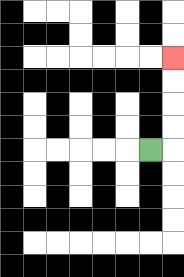{'start': '[6, 6]', 'end': '[7, 2]', 'path_directions': 'R,U,U,U,U', 'path_coordinates': '[[6, 6], [7, 6], [7, 5], [7, 4], [7, 3], [7, 2]]'}